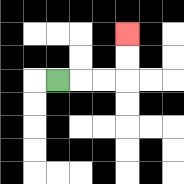{'start': '[2, 3]', 'end': '[5, 1]', 'path_directions': 'R,R,R,U,U', 'path_coordinates': '[[2, 3], [3, 3], [4, 3], [5, 3], [5, 2], [5, 1]]'}